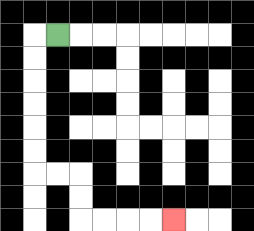{'start': '[2, 1]', 'end': '[7, 9]', 'path_directions': 'L,D,D,D,D,D,D,R,R,D,D,R,R,R,R', 'path_coordinates': '[[2, 1], [1, 1], [1, 2], [1, 3], [1, 4], [1, 5], [1, 6], [1, 7], [2, 7], [3, 7], [3, 8], [3, 9], [4, 9], [5, 9], [6, 9], [7, 9]]'}